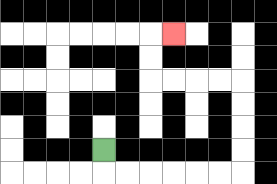{'start': '[4, 6]', 'end': '[7, 1]', 'path_directions': 'D,R,R,R,R,R,R,U,U,U,U,L,L,L,L,U,U,R', 'path_coordinates': '[[4, 6], [4, 7], [5, 7], [6, 7], [7, 7], [8, 7], [9, 7], [10, 7], [10, 6], [10, 5], [10, 4], [10, 3], [9, 3], [8, 3], [7, 3], [6, 3], [6, 2], [6, 1], [7, 1]]'}